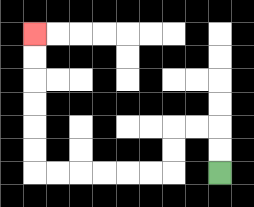{'start': '[9, 7]', 'end': '[1, 1]', 'path_directions': 'U,U,L,L,D,D,L,L,L,L,L,L,U,U,U,U,U,U', 'path_coordinates': '[[9, 7], [9, 6], [9, 5], [8, 5], [7, 5], [7, 6], [7, 7], [6, 7], [5, 7], [4, 7], [3, 7], [2, 7], [1, 7], [1, 6], [1, 5], [1, 4], [1, 3], [1, 2], [1, 1]]'}